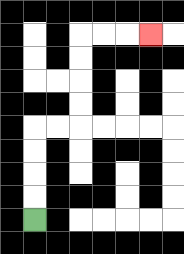{'start': '[1, 9]', 'end': '[6, 1]', 'path_directions': 'U,U,U,U,R,R,U,U,U,U,R,R,R', 'path_coordinates': '[[1, 9], [1, 8], [1, 7], [1, 6], [1, 5], [2, 5], [3, 5], [3, 4], [3, 3], [3, 2], [3, 1], [4, 1], [5, 1], [6, 1]]'}